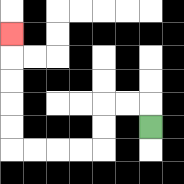{'start': '[6, 5]', 'end': '[0, 1]', 'path_directions': 'U,L,L,D,D,L,L,L,L,U,U,U,U,U', 'path_coordinates': '[[6, 5], [6, 4], [5, 4], [4, 4], [4, 5], [4, 6], [3, 6], [2, 6], [1, 6], [0, 6], [0, 5], [0, 4], [0, 3], [0, 2], [0, 1]]'}